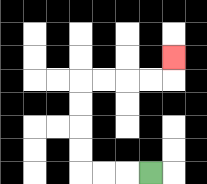{'start': '[6, 7]', 'end': '[7, 2]', 'path_directions': 'L,L,L,U,U,U,U,R,R,R,R,U', 'path_coordinates': '[[6, 7], [5, 7], [4, 7], [3, 7], [3, 6], [3, 5], [3, 4], [3, 3], [4, 3], [5, 3], [6, 3], [7, 3], [7, 2]]'}